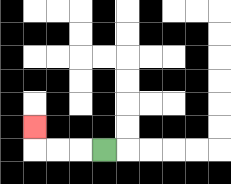{'start': '[4, 6]', 'end': '[1, 5]', 'path_directions': 'L,L,L,U', 'path_coordinates': '[[4, 6], [3, 6], [2, 6], [1, 6], [1, 5]]'}